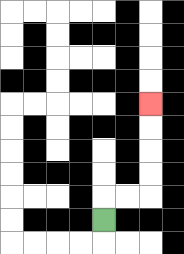{'start': '[4, 9]', 'end': '[6, 4]', 'path_directions': 'U,R,R,U,U,U,U', 'path_coordinates': '[[4, 9], [4, 8], [5, 8], [6, 8], [6, 7], [6, 6], [6, 5], [6, 4]]'}